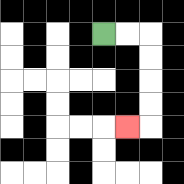{'start': '[4, 1]', 'end': '[5, 5]', 'path_directions': 'R,R,D,D,D,D,L', 'path_coordinates': '[[4, 1], [5, 1], [6, 1], [6, 2], [6, 3], [6, 4], [6, 5], [5, 5]]'}